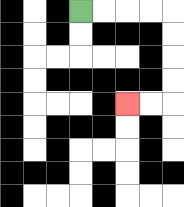{'start': '[3, 0]', 'end': '[5, 4]', 'path_directions': 'R,R,R,R,D,D,D,D,L,L', 'path_coordinates': '[[3, 0], [4, 0], [5, 0], [6, 0], [7, 0], [7, 1], [7, 2], [7, 3], [7, 4], [6, 4], [5, 4]]'}